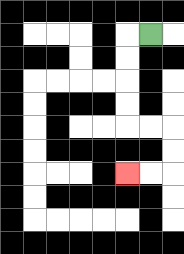{'start': '[6, 1]', 'end': '[5, 7]', 'path_directions': 'L,D,D,D,D,R,R,D,D,L,L', 'path_coordinates': '[[6, 1], [5, 1], [5, 2], [5, 3], [5, 4], [5, 5], [6, 5], [7, 5], [7, 6], [7, 7], [6, 7], [5, 7]]'}